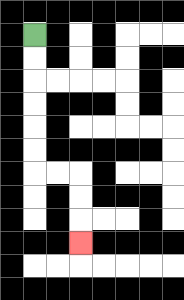{'start': '[1, 1]', 'end': '[3, 10]', 'path_directions': 'D,D,D,D,D,D,R,R,D,D,D', 'path_coordinates': '[[1, 1], [1, 2], [1, 3], [1, 4], [1, 5], [1, 6], [1, 7], [2, 7], [3, 7], [3, 8], [3, 9], [3, 10]]'}